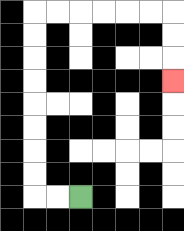{'start': '[3, 8]', 'end': '[7, 3]', 'path_directions': 'L,L,U,U,U,U,U,U,U,U,R,R,R,R,R,R,D,D,D', 'path_coordinates': '[[3, 8], [2, 8], [1, 8], [1, 7], [1, 6], [1, 5], [1, 4], [1, 3], [1, 2], [1, 1], [1, 0], [2, 0], [3, 0], [4, 0], [5, 0], [6, 0], [7, 0], [7, 1], [7, 2], [7, 3]]'}